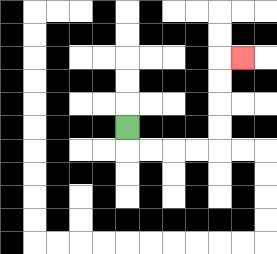{'start': '[5, 5]', 'end': '[10, 2]', 'path_directions': 'D,R,R,R,R,U,U,U,U,R', 'path_coordinates': '[[5, 5], [5, 6], [6, 6], [7, 6], [8, 6], [9, 6], [9, 5], [9, 4], [9, 3], [9, 2], [10, 2]]'}